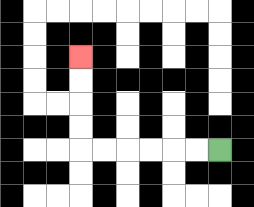{'start': '[9, 6]', 'end': '[3, 2]', 'path_directions': 'L,L,L,L,L,L,U,U,U,U', 'path_coordinates': '[[9, 6], [8, 6], [7, 6], [6, 6], [5, 6], [4, 6], [3, 6], [3, 5], [3, 4], [3, 3], [3, 2]]'}